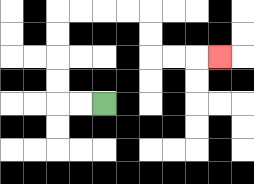{'start': '[4, 4]', 'end': '[9, 2]', 'path_directions': 'L,L,U,U,U,U,R,R,R,R,D,D,R,R,R', 'path_coordinates': '[[4, 4], [3, 4], [2, 4], [2, 3], [2, 2], [2, 1], [2, 0], [3, 0], [4, 0], [5, 0], [6, 0], [6, 1], [6, 2], [7, 2], [8, 2], [9, 2]]'}